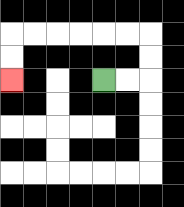{'start': '[4, 3]', 'end': '[0, 3]', 'path_directions': 'R,R,U,U,L,L,L,L,L,L,D,D', 'path_coordinates': '[[4, 3], [5, 3], [6, 3], [6, 2], [6, 1], [5, 1], [4, 1], [3, 1], [2, 1], [1, 1], [0, 1], [0, 2], [0, 3]]'}